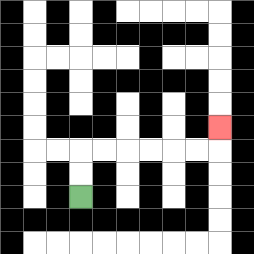{'start': '[3, 8]', 'end': '[9, 5]', 'path_directions': 'U,U,R,R,R,R,R,R,U', 'path_coordinates': '[[3, 8], [3, 7], [3, 6], [4, 6], [5, 6], [6, 6], [7, 6], [8, 6], [9, 6], [9, 5]]'}